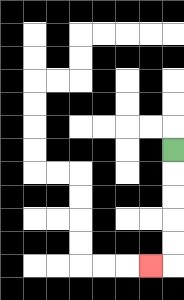{'start': '[7, 6]', 'end': '[6, 11]', 'path_directions': 'D,D,D,D,D,L', 'path_coordinates': '[[7, 6], [7, 7], [7, 8], [7, 9], [7, 10], [7, 11], [6, 11]]'}